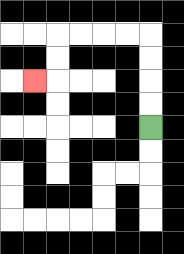{'start': '[6, 5]', 'end': '[1, 3]', 'path_directions': 'U,U,U,U,L,L,L,L,D,D,L', 'path_coordinates': '[[6, 5], [6, 4], [6, 3], [6, 2], [6, 1], [5, 1], [4, 1], [3, 1], [2, 1], [2, 2], [2, 3], [1, 3]]'}